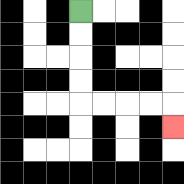{'start': '[3, 0]', 'end': '[7, 5]', 'path_directions': 'D,D,D,D,R,R,R,R,D', 'path_coordinates': '[[3, 0], [3, 1], [3, 2], [3, 3], [3, 4], [4, 4], [5, 4], [6, 4], [7, 4], [7, 5]]'}